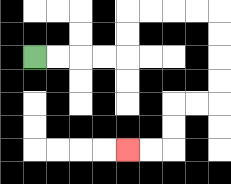{'start': '[1, 2]', 'end': '[5, 6]', 'path_directions': 'R,R,R,R,U,U,R,R,R,R,D,D,D,D,L,L,D,D,L,L', 'path_coordinates': '[[1, 2], [2, 2], [3, 2], [4, 2], [5, 2], [5, 1], [5, 0], [6, 0], [7, 0], [8, 0], [9, 0], [9, 1], [9, 2], [9, 3], [9, 4], [8, 4], [7, 4], [7, 5], [7, 6], [6, 6], [5, 6]]'}